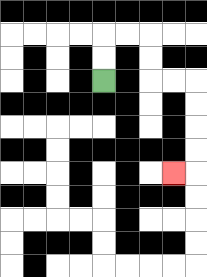{'start': '[4, 3]', 'end': '[7, 7]', 'path_directions': 'U,U,R,R,D,D,R,R,D,D,D,D,L', 'path_coordinates': '[[4, 3], [4, 2], [4, 1], [5, 1], [6, 1], [6, 2], [6, 3], [7, 3], [8, 3], [8, 4], [8, 5], [8, 6], [8, 7], [7, 7]]'}